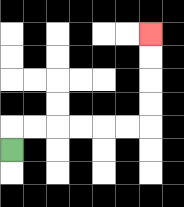{'start': '[0, 6]', 'end': '[6, 1]', 'path_directions': 'U,R,R,R,R,R,R,U,U,U,U', 'path_coordinates': '[[0, 6], [0, 5], [1, 5], [2, 5], [3, 5], [4, 5], [5, 5], [6, 5], [6, 4], [6, 3], [6, 2], [6, 1]]'}